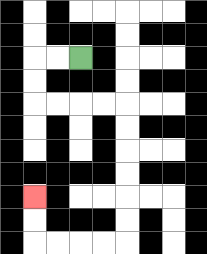{'start': '[3, 2]', 'end': '[1, 8]', 'path_directions': 'L,L,D,D,R,R,R,R,D,D,D,D,D,D,L,L,L,L,U,U', 'path_coordinates': '[[3, 2], [2, 2], [1, 2], [1, 3], [1, 4], [2, 4], [3, 4], [4, 4], [5, 4], [5, 5], [5, 6], [5, 7], [5, 8], [5, 9], [5, 10], [4, 10], [3, 10], [2, 10], [1, 10], [1, 9], [1, 8]]'}